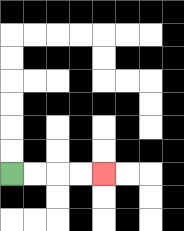{'start': '[0, 7]', 'end': '[4, 7]', 'path_directions': 'R,R,R,R', 'path_coordinates': '[[0, 7], [1, 7], [2, 7], [3, 7], [4, 7]]'}